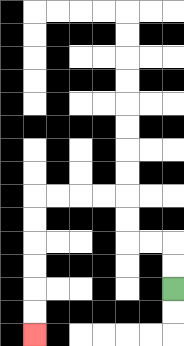{'start': '[7, 12]', 'end': '[1, 14]', 'path_directions': 'U,U,L,L,U,U,L,L,L,L,D,D,D,D,D,D', 'path_coordinates': '[[7, 12], [7, 11], [7, 10], [6, 10], [5, 10], [5, 9], [5, 8], [4, 8], [3, 8], [2, 8], [1, 8], [1, 9], [1, 10], [1, 11], [1, 12], [1, 13], [1, 14]]'}